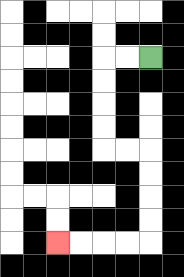{'start': '[6, 2]', 'end': '[2, 10]', 'path_directions': 'L,L,D,D,D,D,R,R,D,D,D,D,L,L,L,L', 'path_coordinates': '[[6, 2], [5, 2], [4, 2], [4, 3], [4, 4], [4, 5], [4, 6], [5, 6], [6, 6], [6, 7], [6, 8], [6, 9], [6, 10], [5, 10], [4, 10], [3, 10], [2, 10]]'}